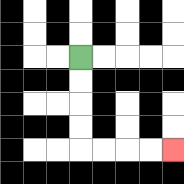{'start': '[3, 2]', 'end': '[7, 6]', 'path_directions': 'D,D,D,D,R,R,R,R', 'path_coordinates': '[[3, 2], [3, 3], [3, 4], [3, 5], [3, 6], [4, 6], [5, 6], [6, 6], [7, 6]]'}